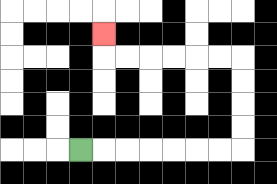{'start': '[3, 6]', 'end': '[4, 1]', 'path_directions': 'R,R,R,R,R,R,R,U,U,U,U,L,L,L,L,L,L,U', 'path_coordinates': '[[3, 6], [4, 6], [5, 6], [6, 6], [7, 6], [8, 6], [9, 6], [10, 6], [10, 5], [10, 4], [10, 3], [10, 2], [9, 2], [8, 2], [7, 2], [6, 2], [5, 2], [4, 2], [4, 1]]'}